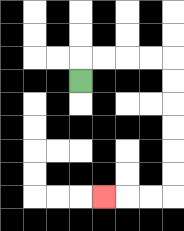{'start': '[3, 3]', 'end': '[4, 8]', 'path_directions': 'U,R,R,R,R,D,D,D,D,D,D,L,L,L', 'path_coordinates': '[[3, 3], [3, 2], [4, 2], [5, 2], [6, 2], [7, 2], [7, 3], [7, 4], [7, 5], [7, 6], [7, 7], [7, 8], [6, 8], [5, 8], [4, 8]]'}